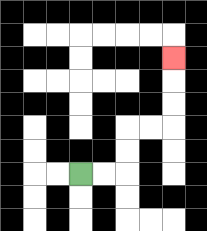{'start': '[3, 7]', 'end': '[7, 2]', 'path_directions': 'R,R,U,U,R,R,U,U,U', 'path_coordinates': '[[3, 7], [4, 7], [5, 7], [5, 6], [5, 5], [6, 5], [7, 5], [7, 4], [7, 3], [7, 2]]'}